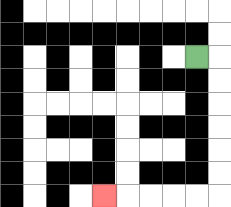{'start': '[8, 2]', 'end': '[4, 8]', 'path_directions': 'R,D,D,D,D,D,D,L,L,L,L,L', 'path_coordinates': '[[8, 2], [9, 2], [9, 3], [9, 4], [9, 5], [9, 6], [9, 7], [9, 8], [8, 8], [7, 8], [6, 8], [5, 8], [4, 8]]'}